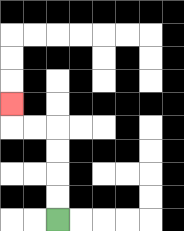{'start': '[2, 9]', 'end': '[0, 4]', 'path_directions': 'U,U,U,U,L,L,U', 'path_coordinates': '[[2, 9], [2, 8], [2, 7], [2, 6], [2, 5], [1, 5], [0, 5], [0, 4]]'}